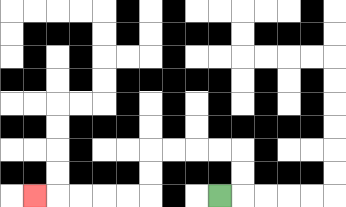{'start': '[9, 8]', 'end': '[1, 8]', 'path_directions': 'R,U,U,L,L,L,L,D,D,L,L,L,L,L', 'path_coordinates': '[[9, 8], [10, 8], [10, 7], [10, 6], [9, 6], [8, 6], [7, 6], [6, 6], [6, 7], [6, 8], [5, 8], [4, 8], [3, 8], [2, 8], [1, 8]]'}